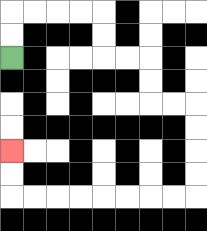{'start': '[0, 2]', 'end': '[0, 6]', 'path_directions': 'U,U,R,R,R,R,D,D,R,R,D,D,R,R,D,D,D,D,L,L,L,L,L,L,L,L,U,U', 'path_coordinates': '[[0, 2], [0, 1], [0, 0], [1, 0], [2, 0], [3, 0], [4, 0], [4, 1], [4, 2], [5, 2], [6, 2], [6, 3], [6, 4], [7, 4], [8, 4], [8, 5], [8, 6], [8, 7], [8, 8], [7, 8], [6, 8], [5, 8], [4, 8], [3, 8], [2, 8], [1, 8], [0, 8], [0, 7], [0, 6]]'}